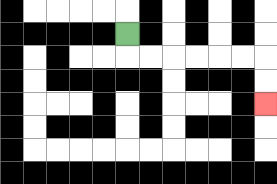{'start': '[5, 1]', 'end': '[11, 4]', 'path_directions': 'D,R,R,R,R,R,R,D,D', 'path_coordinates': '[[5, 1], [5, 2], [6, 2], [7, 2], [8, 2], [9, 2], [10, 2], [11, 2], [11, 3], [11, 4]]'}